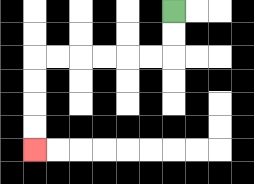{'start': '[7, 0]', 'end': '[1, 6]', 'path_directions': 'D,D,L,L,L,L,L,L,D,D,D,D', 'path_coordinates': '[[7, 0], [7, 1], [7, 2], [6, 2], [5, 2], [4, 2], [3, 2], [2, 2], [1, 2], [1, 3], [1, 4], [1, 5], [1, 6]]'}